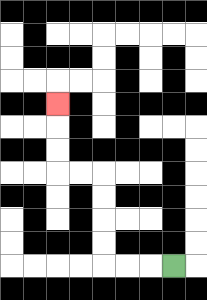{'start': '[7, 11]', 'end': '[2, 4]', 'path_directions': 'L,L,L,U,U,U,U,L,L,U,U,U', 'path_coordinates': '[[7, 11], [6, 11], [5, 11], [4, 11], [4, 10], [4, 9], [4, 8], [4, 7], [3, 7], [2, 7], [2, 6], [2, 5], [2, 4]]'}